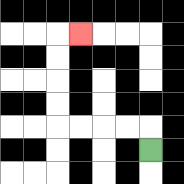{'start': '[6, 6]', 'end': '[3, 1]', 'path_directions': 'U,L,L,L,L,U,U,U,U,R', 'path_coordinates': '[[6, 6], [6, 5], [5, 5], [4, 5], [3, 5], [2, 5], [2, 4], [2, 3], [2, 2], [2, 1], [3, 1]]'}